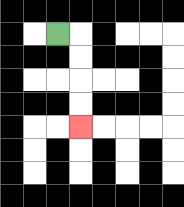{'start': '[2, 1]', 'end': '[3, 5]', 'path_directions': 'R,D,D,D,D', 'path_coordinates': '[[2, 1], [3, 1], [3, 2], [3, 3], [3, 4], [3, 5]]'}